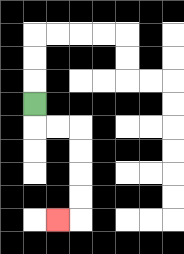{'start': '[1, 4]', 'end': '[2, 9]', 'path_directions': 'D,R,R,D,D,D,D,L', 'path_coordinates': '[[1, 4], [1, 5], [2, 5], [3, 5], [3, 6], [3, 7], [3, 8], [3, 9], [2, 9]]'}